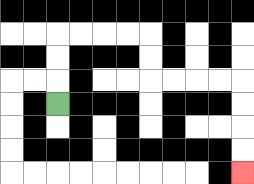{'start': '[2, 4]', 'end': '[10, 7]', 'path_directions': 'U,U,U,R,R,R,R,D,D,R,R,R,R,D,D,D,D', 'path_coordinates': '[[2, 4], [2, 3], [2, 2], [2, 1], [3, 1], [4, 1], [5, 1], [6, 1], [6, 2], [6, 3], [7, 3], [8, 3], [9, 3], [10, 3], [10, 4], [10, 5], [10, 6], [10, 7]]'}